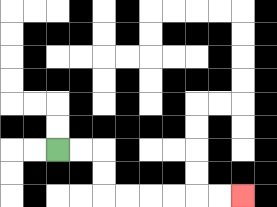{'start': '[2, 6]', 'end': '[10, 8]', 'path_directions': 'R,R,D,D,R,R,R,R,R,R', 'path_coordinates': '[[2, 6], [3, 6], [4, 6], [4, 7], [4, 8], [5, 8], [6, 8], [7, 8], [8, 8], [9, 8], [10, 8]]'}